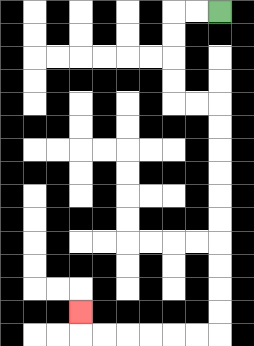{'start': '[9, 0]', 'end': '[3, 13]', 'path_directions': 'L,L,D,D,D,D,R,R,D,D,D,D,D,D,D,D,D,D,L,L,L,L,L,L,U', 'path_coordinates': '[[9, 0], [8, 0], [7, 0], [7, 1], [7, 2], [7, 3], [7, 4], [8, 4], [9, 4], [9, 5], [9, 6], [9, 7], [9, 8], [9, 9], [9, 10], [9, 11], [9, 12], [9, 13], [9, 14], [8, 14], [7, 14], [6, 14], [5, 14], [4, 14], [3, 14], [3, 13]]'}